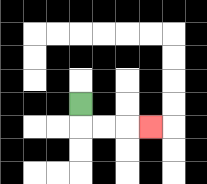{'start': '[3, 4]', 'end': '[6, 5]', 'path_directions': 'D,R,R,R', 'path_coordinates': '[[3, 4], [3, 5], [4, 5], [5, 5], [6, 5]]'}